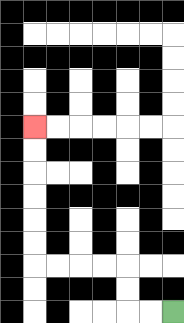{'start': '[7, 13]', 'end': '[1, 5]', 'path_directions': 'L,L,U,U,L,L,L,L,U,U,U,U,U,U', 'path_coordinates': '[[7, 13], [6, 13], [5, 13], [5, 12], [5, 11], [4, 11], [3, 11], [2, 11], [1, 11], [1, 10], [1, 9], [1, 8], [1, 7], [1, 6], [1, 5]]'}